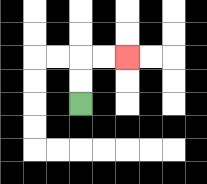{'start': '[3, 4]', 'end': '[5, 2]', 'path_directions': 'U,U,R,R', 'path_coordinates': '[[3, 4], [3, 3], [3, 2], [4, 2], [5, 2]]'}